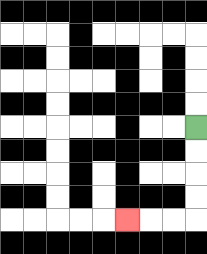{'start': '[8, 5]', 'end': '[5, 9]', 'path_directions': 'D,D,D,D,L,L,L', 'path_coordinates': '[[8, 5], [8, 6], [8, 7], [8, 8], [8, 9], [7, 9], [6, 9], [5, 9]]'}